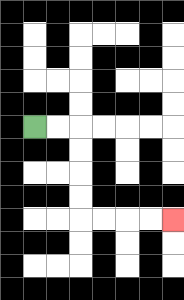{'start': '[1, 5]', 'end': '[7, 9]', 'path_directions': 'R,R,D,D,D,D,R,R,R,R', 'path_coordinates': '[[1, 5], [2, 5], [3, 5], [3, 6], [3, 7], [3, 8], [3, 9], [4, 9], [5, 9], [6, 9], [7, 9]]'}